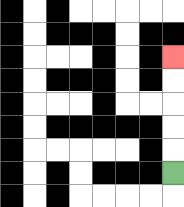{'start': '[7, 7]', 'end': '[7, 2]', 'path_directions': 'U,U,U,U,U', 'path_coordinates': '[[7, 7], [7, 6], [7, 5], [7, 4], [7, 3], [7, 2]]'}